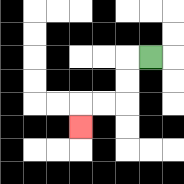{'start': '[6, 2]', 'end': '[3, 5]', 'path_directions': 'L,D,D,L,L,D', 'path_coordinates': '[[6, 2], [5, 2], [5, 3], [5, 4], [4, 4], [3, 4], [3, 5]]'}